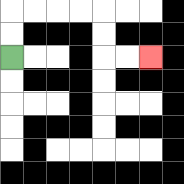{'start': '[0, 2]', 'end': '[6, 2]', 'path_directions': 'U,U,R,R,R,R,D,D,R,R', 'path_coordinates': '[[0, 2], [0, 1], [0, 0], [1, 0], [2, 0], [3, 0], [4, 0], [4, 1], [4, 2], [5, 2], [6, 2]]'}